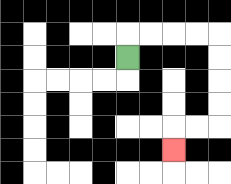{'start': '[5, 2]', 'end': '[7, 6]', 'path_directions': 'U,R,R,R,R,D,D,D,D,L,L,D', 'path_coordinates': '[[5, 2], [5, 1], [6, 1], [7, 1], [8, 1], [9, 1], [9, 2], [9, 3], [9, 4], [9, 5], [8, 5], [7, 5], [7, 6]]'}